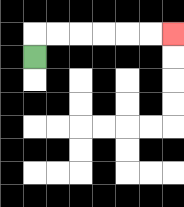{'start': '[1, 2]', 'end': '[7, 1]', 'path_directions': 'U,R,R,R,R,R,R', 'path_coordinates': '[[1, 2], [1, 1], [2, 1], [3, 1], [4, 1], [5, 1], [6, 1], [7, 1]]'}